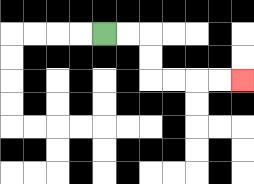{'start': '[4, 1]', 'end': '[10, 3]', 'path_directions': 'R,R,D,D,R,R,R,R', 'path_coordinates': '[[4, 1], [5, 1], [6, 1], [6, 2], [6, 3], [7, 3], [8, 3], [9, 3], [10, 3]]'}